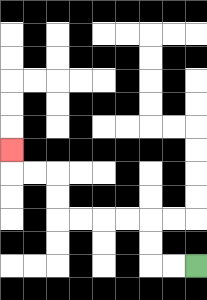{'start': '[8, 11]', 'end': '[0, 6]', 'path_directions': 'L,L,U,U,L,L,L,L,U,U,L,L,U', 'path_coordinates': '[[8, 11], [7, 11], [6, 11], [6, 10], [6, 9], [5, 9], [4, 9], [3, 9], [2, 9], [2, 8], [2, 7], [1, 7], [0, 7], [0, 6]]'}